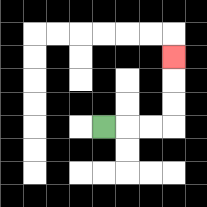{'start': '[4, 5]', 'end': '[7, 2]', 'path_directions': 'R,R,R,U,U,U', 'path_coordinates': '[[4, 5], [5, 5], [6, 5], [7, 5], [7, 4], [7, 3], [7, 2]]'}